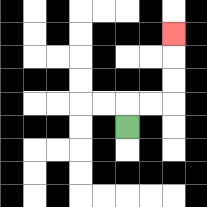{'start': '[5, 5]', 'end': '[7, 1]', 'path_directions': 'U,R,R,U,U,U', 'path_coordinates': '[[5, 5], [5, 4], [6, 4], [7, 4], [7, 3], [7, 2], [7, 1]]'}